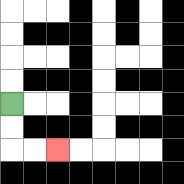{'start': '[0, 4]', 'end': '[2, 6]', 'path_directions': 'D,D,R,R', 'path_coordinates': '[[0, 4], [0, 5], [0, 6], [1, 6], [2, 6]]'}